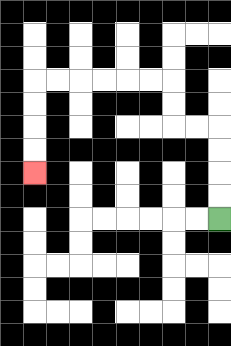{'start': '[9, 9]', 'end': '[1, 7]', 'path_directions': 'U,U,U,U,L,L,U,U,L,L,L,L,L,L,D,D,D,D', 'path_coordinates': '[[9, 9], [9, 8], [9, 7], [9, 6], [9, 5], [8, 5], [7, 5], [7, 4], [7, 3], [6, 3], [5, 3], [4, 3], [3, 3], [2, 3], [1, 3], [1, 4], [1, 5], [1, 6], [1, 7]]'}